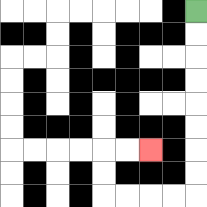{'start': '[8, 0]', 'end': '[6, 6]', 'path_directions': 'D,D,D,D,D,D,D,D,L,L,L,L,U,U,R,R', 'path_coordinates': '[[8, 0], [8, 1], [8, 2], [8, 3], [8, 4], [8, 5], [8, 6], [8, 7], [8, 8], [7, 8], [6, 8], [5, 8], [4, 8], [4, 7], [4, 6], [5, 6], [6, 6]]'}